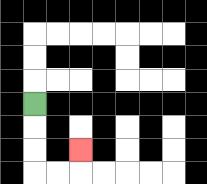{'start': '[1, 4]', 'end': '[3, 6]', 'path_directions': 'D,D,D,R,R,U', 'path_coordinates': '[[1, 4], [1, 5], [1, 6], [1, 7], [2, 7], [3, 7], [3, 6]]'}